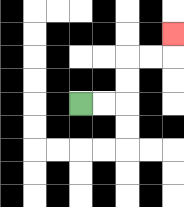{'start': '[3, 4]', 'end': '[7, 1]', 'path_directions': 'R,R,U,U,R,R,U', 'path_coordinates': '[[3, 4], [4, 4], [5, 4], [5, 3], [5, 2], [6, 2], [7, 2], [7, 1]]'}